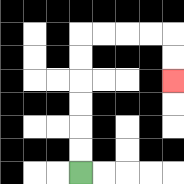{'start': '[3, 7]', 'end': '[7, 3]', 'path_directions': 'U,U,U,U,U,U,R,R,R,R,D,D', 'path_coordinates': '[[3, 7], [3, 6], [3, 5], [3, 4], [3, 3], [3, 2], [3, 1], [4, 1], [5, 1], [6, 1], [7, 1], [7, 2], [7, 3]]'}